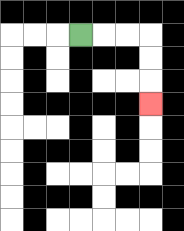{'start': '[3, 1]', 'end': '[6, 4]', 'path_directions': 'R,R,R,D,D,D', 'path_coordinates': '[[3, 1], [4, 1], [5, 1], [6, 1], [6, 2], [6, 3], [6, 4]]'}